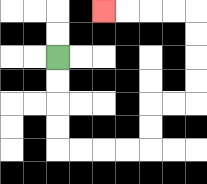{'start': '[2, 2]', 'end': '[4, 0]', 'path_directions': 'D,D,D,D,R,R,R,R,U,U,R,R,U,U,U,U,L,L,L,L', 'path_coordinates': '[[2, 2], [2, 3], [2, 4], [2, 5], [2, 6], [3, 6], [4, 6], [5, 6], [6, 6], [6, 5], [6, 4], [7, 4], [8, 4], [8, 3], [8, 2], [8, 1], [8, 0], [7, 0], [6, 0], [5, 0], [4, 0]]'}